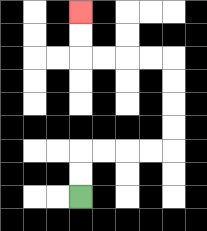{'start': '[3, 8]', 'end': '[3, 0]', 'path_directions': 'U,U,R,R,R,R,U,U,U,U,L,L,L,L,U,U', 'path_coordinates': '[[3, 8], [3, 7], [3, 6], [4, 6], [5, 6], [6, 6], [7, 6], [7, 5], [7, 4], [7, 3], [7, 2], [6, 2], [5, 2], [4, 2], [3, 2], [3, 1], [3, 0]]'}